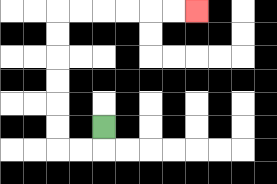{'start': '[4, 5]', 'end': '[8, 0]', 'path_directions': 'D,L,L,U,U,U,U,U,U,R,R,R,R,R,R', 'path_coordinates': '[[4, 5], [4, 6], [3, 6], [2, 6], [2, 5], [2, 4], [2, 3], [2, 2], [2, 1], [2, 0], [3, 0], [4, 0], [5, 0], [6, 0], [7, 0], [8, 0]]'}